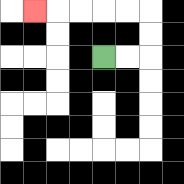{'start': '[4, 2]', 'end': '[1, 0]', 'path_directions': 'R,R,U,U,L,L,L,L,L', 'path_coordinates': '[[4, 2], [5, 2], [6, 2], [6, 1], [6, 0], [5, 0], [4, 0], [3, 0], [2, 0], [1, 0]]'}